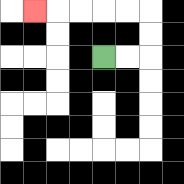{'start': '[4, 2]', 'end': '[1, 0]', 'path_directions': 'R,R,U,U,L,L,L,L,L', 'path_coordinates': '[[4, 2], [5, 2], [6, 2], [6, 1], [6, 0], [5, 0], [4, 0], [3, 0], [2, 0], [1, 0]]'}